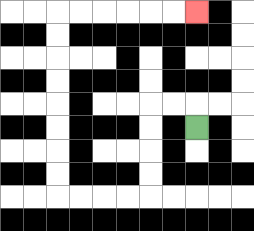{'start': '[8, 5]', 'end': '[8, 0]', 'path_directions': 'U,L,L,D,D,D,D,L,L,L,L,U,U,U,U,U,U,U,U,R,R,R,R,R,R', 'path_coordinates': '[[8, 5], [8, 4], [7, 4], [6, 4], [6, 5], [6, 6], [6, 7], [6, 8], [5, 8], [4, 8], [3, 8], [2, 8], [2, 7], [2, 6], [2, 5], [2, 4], [2, 3], [2, 2], [2, 1], [2, 0], [3, 0], [4, 0], [5, 0], [6, 0], [7, 0], [8, 0]]'}